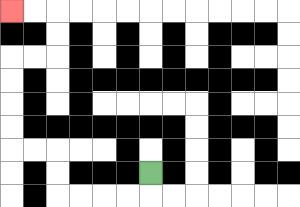{'start': '[6, 7]', 'end': '[0, 0]', 'path_directions': 'D,L,L,L,L,U,U,L,L,U,U,U,U,R,R,U,U,L,L', 'path_coordinates': '[[6, 7], [6, 8], [5, 8], [4, 8], [3, 8], [2, 8], [2, 7], [2, 6], [1, 6], [0, 6], [0, 5], [0, 4], [0, 3], [0, 2], [1, 2], [2, 2], [2, 1], [2, 0], [1, 0], [0, 0]]'}